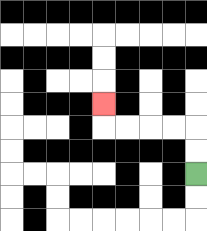{'start': '[8, 7]', 'end': '[4, 4]', 'path_directions': 'U,U,L,L,L,L,U', 'path_coordinates': '[[8, 7], [8, 6], [8, 5], [7, 5], [6, 5], [5, 5], [4, 5], [4, 4]]'}